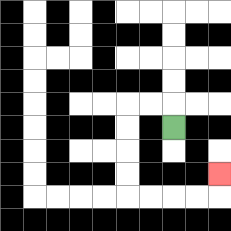{'start': '[7, 5]', 'end': '[9, 7]', 'path_directions': 'U,L,L,D,D,D,D,R,R,R,R,U', 'path_coordinates': '[[7, 5], [7, 4], [6, 4], [5, 4], [5, 5], [5, 6], [5, 7], [5, 8], [6, 8], [7, 8], [8, 8], [9, 8], [9, 7]]'}